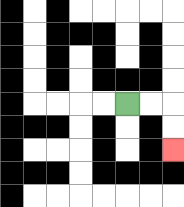{'start': '[5, 4]', 'end': '[7, 6]', 'path_directions': 'R,R,D,D', 'path_coordinates': '[[5, 4], [6, 4], [7, 4], [7, 5], [7, 6]]'}